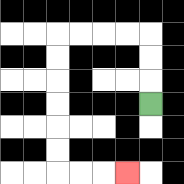{'start': '[6, 4]', 'end': '[5, 7]', 'path_directions': 'U,U,U,L,L,L,L,D,D,D,D,D,D,R,R,R', 'path_coordinates': '[[6, 4], [6, 3], [6, 2], [6, 1], [5, 1], [4, 1], [3, 1], [2, 1], [2, 2], [2, 3], [2, 4], [2, 5], [2, 6], [2, 7], [3, 7], [4, 7], [5, 7]]'}